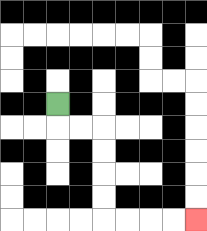{'start': '[2, 4]', 'end': '[8, 9]', 'path_directions': 'D,R,R,D,D,D,D,R,R,R,R', 'path_coordinates': '[[2, 4], [2, 5], [3, 5], [4, 5], [4, 6], [4, 7], [4, 8], [4, 9], [5, 9], [6, 9], [7, 9], [8, 9]]'}